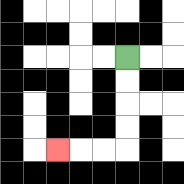{'start': '[5, 2]', 'end': '[2, 6]', 'path_directions': 'D,D,D,D,L,L,L', 'path_coordinates': '[[5, 2], [5, 3], [5, 4], [5, 5], [5, 6], [4, 6], [3, 6], [2, 6]]'}